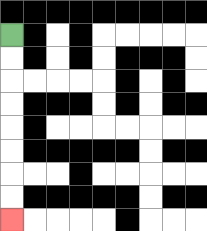{'start': '[0, 1]', 'end': '[0, 9]', 'path_directions': 'D,D,D,D,D,D,D,D', 'path_coordinates': '[[0, 1], [0, 2], [0, 3], [0, 4], [0, 5], [0, 6], [0, 7], [0, 8], [0, 9]]'}